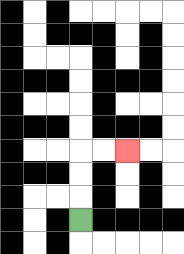{'start': '[3, 9]', 'end': '[5, 6]', 'path_directions': 'U,U,U,R,R', 'path_coordinates': '[[3, 9], [3, 8], [3, 7], [3, 6], [4, 6], [5, 6]]'}